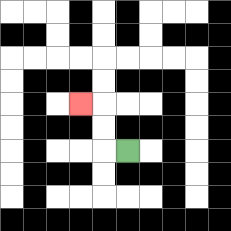{'start': '[5, 6]', 'end': '[3, 4]', 'path_directions': 'L,U,U,L', 'path_coordinates': '[[5, 6], [4, 6], [4, 5], [4, 4], [3, 4]]'}